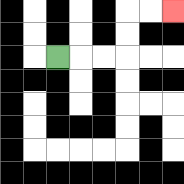{'start': '[2, 2]', 'end': '[7, 0]', 'path_directions': 'R,R,R,U,U,R,R', 'path_coordinates': '[[2, 2], [3, 2], [4, 2], [5, 2], [5, 1], [5, 0], [6, 0], [7, 0]]'}